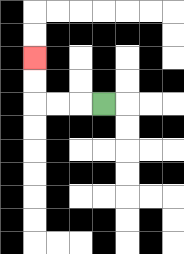{'start': '[4, 4]', 'end': '[1, 2]', 'path_directions': 'L,L,L,U,U', 'path_coordinates': '[[4, 4], [3, 4], [2, 4], [1, 4], [1, 3], [1, 2]]'}